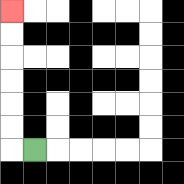{'start': '[1, 6]', 'end': '[0, 0]', 'path_directions': 'L,U,U,U,U,U,U', 'path_coordinates': '[[1, 6], [0, 6], [0, 5], [0, 4], [0, 3], [0, 2], [0, 1], [0, 0]]'}